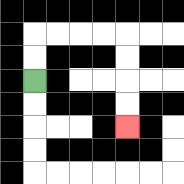{'start': '[1, 3]', 'end': '[5, 5]', 'path_directions': 'U,U,R,R,R,R,D,D,D,D', 'path_coordinates': '[[1, 3], [1, 2], [1, 1], [2, 1], [3, 1], [4, 1], [5, 1], [5, 2], [5, 3], [5, 4], [5, 5]]'}